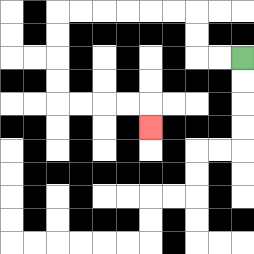{'start': '[10, 2]', 'end': '[6, 5]', 'path_directions': 'L,L,U,U,L,L,L,L,L,L,D,D,D,D,R,R,R,R,D', 'path_coordinates': '[[10, 2], [9, 2], [8, 2], [8, 1], [8, 0], [7, 0], [6, 0], [5, 0], [4, 0], [3, 0], [2, 0], [2, 1], [2, 2], [2, 3], [2, 4], [3, 4], [4, 4], [5, 4], [6, 4], [6, 5]]'}